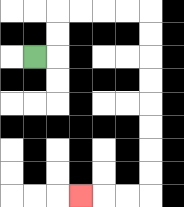{'start': '[1, 2]', 'end': '[3, 8]', 'path_directions': 'R,U,U,R,R,R,R,D,D,D,D,D,D,D,D,L,L,L', 'path_coordinates': '[[1, 2], [2, 2], [2, 1], [2, 0], [3, 0], [4, 0], [5, 0], [6, 0], [6, 1], [6, 2], [6, 3], [6, 4], [6, 5], [6, 6], [6, 7], [6, 8], [5, 8], [4, 8], [3, 8]]'}